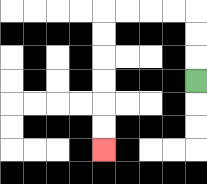{'start': '[8, 3]', 'end': '[4, 6]', 'path_directions': 'U,U,U,L,L,L,L,D,D,D,D,D,D', 'path_coordinates': '[[8, 3], [8, 2], [8, 1], [8, 0], [7, 0], [6, 0], [5, 0], [4, 0], [4, 1], [4, 2], [4, 3], [4, 4], [4, 5], [4, 6]]'}